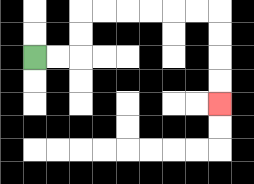{'start': '[1, 2]', 'end': '[9, 4]', 'path_directions': 'R,R,U,U,R,R,R,R,R,R,D,D,D,D', 'path_coordinates': '[[1, 2], [2, 2], [3, 2], [3, 1], [3, 0], [4, 0], [5, 0], [6, 0], [7, 0], [8, 0], [9, 0], [9, 1], [9, 2], [9, 3], [9, 4]]'}